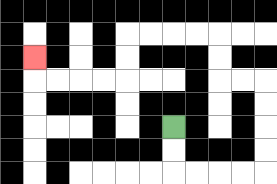{'start': '[7, 5]', 'end': '[1, 2]', 'path_directions': 'D,D,R,R,R,R,U,U,U,U,L,L,U,U,L,L,L,L,D,D,L,L,L,L,U', 'path_coordinates': '[[7, 5], [7, 6], [7, 7], [8, 7], [9, 7], [10, 7], [11, 7], [11, 6], [11, 5], [11, 4], [11, 3], [10, 3], [9, 3], [9, 2], [9, 1], [8, 1], [7, 1], [6, 1], [5, 1], [5, 2], [5, 3], [4, 3], [3, 3], [2, 3], [1, 3], [1, 2]]'}